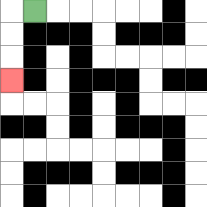{'start': '[1, 0]', 'end': '[0, 3]', 'path_directions': 'L,D,D,D', 'path_coordinates': '[[1, 0], [0, 0], [0, 1], [0, 2], [0, 3]]'}